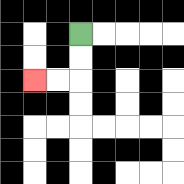{'start': '[3, 1]', 'end': '[1, 3]', 'path_directions': 'D,D,L,L', 'path_coordinates': '[[3, 1], [3, 2], [3, 3], [2, 3], [1, 3]]'}